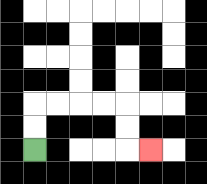{'start': '[1, 6]', 'end': '[6, 6]', 'path_directions': 'U,U,R,R,R,R,D,D,R', 'path_coordinates': '[[1, 6], [1, 5], [1, 4], [2, 4], [3, 4], [4, 4], [5, 4], [5, 5], [5, 6], [6, 6]]'}